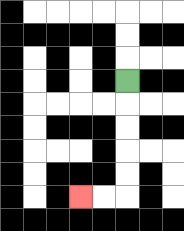{'start': '[5, 3]', 'end': '[3, 8]', 'path_directions': 'D,D,D,D,D,L,L', 'path_coordinates': '[[5, 3], [5, 4], [5, 5], [5, 6], [5, 7], [5, 8], [4, 8], [3, 8]]'}